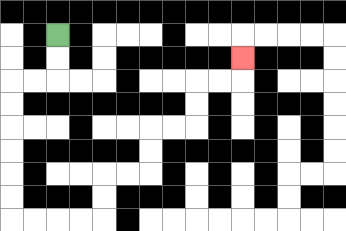{'start': '[2, 1]', 'end': '[10, 2]', 'path_directions': 'D,D,L,L,D,D,D,D,D,D,R,R,R,R,U,U,R,R,U,U,R,R,U,U,R,R,U', 'path_coordinates': '[[2, 1], [2, 2], [2, 3], [1, 3], [0, 3], [0, 4], [0, 5], [0, 6], [0, 7], [0, 8], [0, 9], [1, 9], [2, 9], [3, 9], [4, 9], [4, 8], [4, 7], [5, 7], [6, 7], [6, 6], [6, 5], [7, 5], [8, 5], [8, 4], [8, 3], [9, 3], [10, 3], [10, 2]]'}